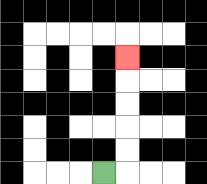{'start': '[4, 7]', 'end': '[5, 2]', 'path_directions': 'R,U,U,U,U,U', 'path_coordinates': '[[4, 7], [5, 7], [5, 6], [5, 5], [5, 4], [5, 3], [5, 2]]'}